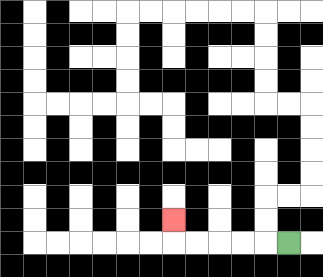{'start': '[12, 10]', 'end': '[7, 9]', 'path_directions': 'L,L,L,L,L,U', 'path_coordinates': '[[12, 10], [11, 10], [10, 10], [9, 10], [8, 10], [7, 10], [7, 9]]'}